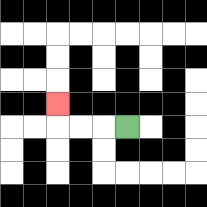{'start': '[5, 5]', 'end': '[2, 4]', 'path_directions': 'L,L,L,U', 'path_coordinates': '[[5, 5], [4, 5], [3, 5], [2, 5], [2, 4]]'}